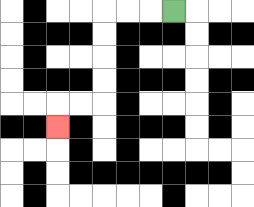{'start': '[7, 0]', 'end': '[2, 5]', 'path_directions': 'L,L,L,D,D,D,D,L,L,D', 'path_coordinates': '[[7, 0], [6, 0], [5, 0], [4, 0], [4, 1], [4, 2], [4, 3], [4, 4], [3, 4], [2, 4], [2, 5]]'}